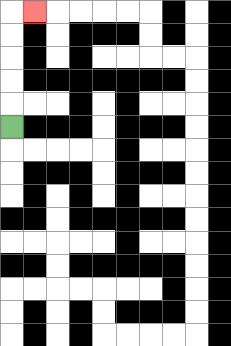{'start': '[0, 5]', 'end': '[1, 0]', 'path_directions': 'U,U,U,U,U,R', 'path_coordinates': '[[0, 5], [0, 4], [0, 3], [0, 2], [0, 1], [0, 0], [1, 0]]'}